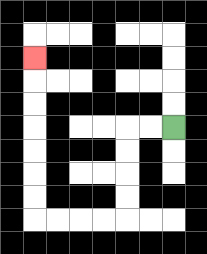{'start': '[7, 5]', 'end': '[1, 2]', 'path_directions': 'L,L,D,D,D,D,L,L,L,L,U,U,U,U,U,U,U', 'path_coordinates': '[[7, 5], [6, 5], [5, 5], [5, 6], [5, 7], [5, 8], [5, 9], [4, 9], [3, 9], [2, 9], [1, 9], [1, 8], [1, 7], [1, 6], [1, 5], [1, 4], [1, 3], [1, 2]]'}